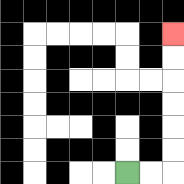{'start': '[5, 7]', 'end': '[7, 1]', 'path_directions': 'R,R,U,U,U,U,U,U', 'path_coordinates': '[[5, 7], [6, 7], [7, 7], [7, 6], [7, 5], [7, 4], [7, 3], [7, 2], [7, 1]]'}